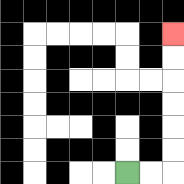{'start': '[5, 7]', 'end': '[7, 1]', 'path_directions': 'R,R,U,U,U,U,U,U', 'path_coordinates': '[[5, 7], [6, 7], [7, 7], [7, 6], [7, 5], [7, 4], [7, 3], [7, 2], [7, 1]]'}